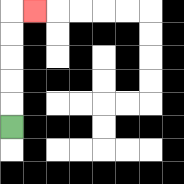{'start': '[0, 5]', 'end': '[1, 0]', 'path_directions': 'U,U,U,U,U,R', 'path_coordinates': '[[0, 5], [0, 4], [0, 3], [0, 2], [0, 1], [0, 0], [1, 0]]'}